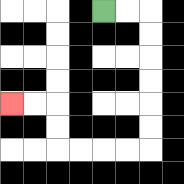{'start': '[4, 0]', 'end': '[0, 4]', 'path_directions': 'R,R,D,D,D,D,D,D,L,L,L,L,U,U,L,L', 'path_coordinates': '[[4, 0], [5, 0], [6, 0], [6, 1], [6, 2], [6, 3], [6, 4], [6, 5], [6, 6], [5, 6], [4, 6], [3, 6], [2, 6], [2, 5], [2, 4], [1, 4], [0, 4]]'}